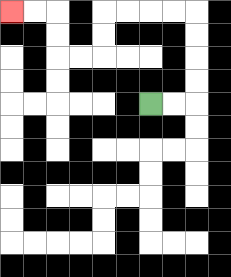{'start': '[6, 4]', 'end': '[0, 0]', 'path_directions': 'R,R,U,U,U,U,L,L,L,L,D,D,L,L,U,U,L,L', 'path_coordinates': '[[6, 4], [7, 4], [8, 4], [8, 3], [8, 2], [8, 1], [8, 0], [7, 0], [6, 0], [5, 0], [4, 0], [4, 1], [4, 2], [3, 2], [2, 2], [2, 1], [2, 0], [1, 0], [0, 0]]'}